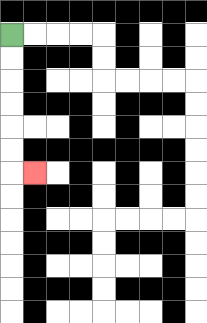{'start': '[0, 1]', 'end': '[1, 7]', 'path_directions': 'D,D,D,D,D,D,R', 'path_coordinates': '[[0, 1], [0, 2], [0, 3], [0, 4], [0, 5], [0, 6], [0, 7], [1, 7]]'}